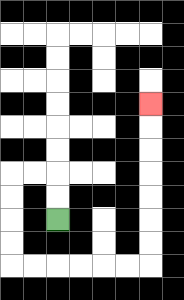{'start': '[2, 9]', 'end': '[6, 4]', 'path_directions': 'U,U,L,L,D,D,D,D,R,R,R,R,R,R,U,U,U,U,U,U,U', 'path_coordinates': '[[2, 9], [2, 8], [2, 7], [1, 7], [0, 7], [0, 8], [0, 9], [0, 10], [0, 11], [1, 11], [2, 11], [3, 11], [4, 11], [5, 11], [6, 11], [6, 10], [6, 9], [6, 8], [6, 7], [6, 6], [6, 5], [6, 4]]'}